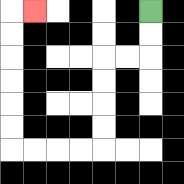{'start': '[6, 0]', 'end': '[1, 0]', 'path_directions': 'D,D,L,L,D,D,D,D,L,L,L,L,U,U,U,U,U,U,R', 'path_coordinates': '[[6, 0], [6, 1], [6, 2], [5, 2], [4, 2], [4, 3], [4, 4], [4, 5], [4, 6], [3, 6], [2, 6], [1, 6], [0, 6], [0, 5], [0, 4], [0, 3], [0, 2], [0, 1], [0, 0], [1, 0]]'}